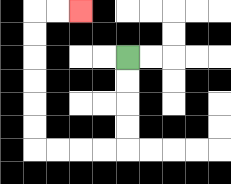{'start': '[5, 2]', 'end': '[3, 0]', 'path_directions': 'D,D,D,D,L,L,L,L,U,U,U,U,U,U,R,R', 'path_coordinates': '[[5, 2], [5, 3], [5, 4], [5, 5], [5, 6], [4, 6], [3, 6], [2, 6], [1, 6], [1, 5], [1, 4], [1, 3], [1, 2], [1, 1], [1, 0], [2, 0], [3, 0]]'}